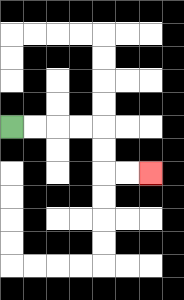{'start': '[0, 5]', 'end': '[6, 7]', 'path_directions': 'R,R,R,R,D,D,R,R', 'path_coordinates': '[[0, 5], [1, 5], [2, 5], [3, 5], [4, 5], [4, 6], [4, 7], [5, 7], [6, 7]]'}